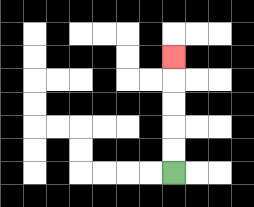{'start': '[7, 7]', 'end': '[7, 2]', 'path_directions': 'U,U,U,U,U', 'path_coordinates': '[[7, 7], [7, 6], [7, 5], [7, 4], [7, 3], [7, 2]]'}